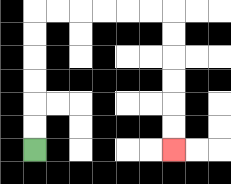{'start': '[1, 6]', 'end': '[7, 6]', 'path_directions': 'U,U,U,U,U,U,R,R,R,R,R,R,D,D,D,D,D,D', 'path_coordinates': '[[1, 6], [1, 5], [1, 4], [1, 3], [1, 2], [1, 1], [1, 0], [2, 0], [3, 0], [4, 0], [5, 0], [6, 0], [7, 0], [7, 1], [7, 2], [7, 3], [7, 4], [7, 5], [7, 6]]'}